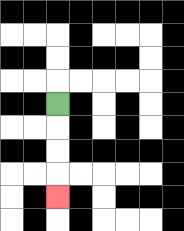{'start': '[2, 4]', 'end': '[2, 8]', 'path_directions': 'D,D,D,D', 'path_coordinates': '[[2, 4], [2, 5], [2, 6], [2, 7], [2, 8]]'}